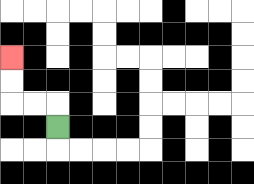{'start': '[2, 5]', 'end': '[0, 2]', 'path_directions': 'U,L,L,U,U', 'path_coordinates': '[[2, 5], [2, 4], [1, 4], [0, 4], [0, 3], [0, 2]]'}